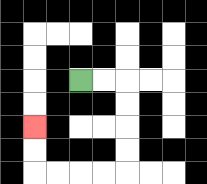{'start': '[3, 3]', 'end': '[1, 5]', 'path_directions': 'R,R,D,D,D,D,L,L,L,L,U,U', 'path_coordinates': '[[3, 3], [4, 3], [5, 3], [5, 4], [5, 5], [5, 6], [5, 7], [4, 7], [3, 7], [2, 7], [1, 7], [1, 6], [1, 5]]'}